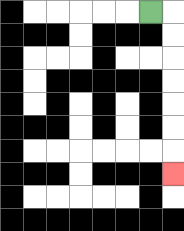{'start': '[6, 0]', 'end': '[7, 7]', 'path_directions': 'R,D,D,D,D,D,D,D', 'path_coordinates': '[[6, 0], [7, 0], [7, 1], [7, 2], [7, 3], [7, 4], [7, 5], [7, 6], [7, 7]]'}